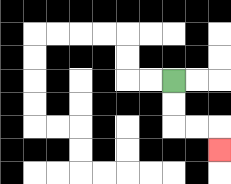{'start': '[7, 3]', 'end': '[9, 6]', 'path_directions': 'D,D,R,R,D', 'path_coordinates': '[[7, 3], [7, 4], [7, 5], [8, 5], [9, 5], [9, 6]]'}